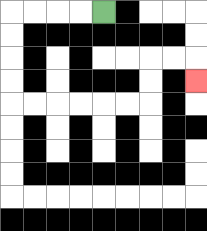{'start': '[4, 0]', 'end': '[8, 3]', 'path_directions': 'L,L,L,L,D,D,D,D,R,R,R,R,R,R,U,U,R,R,D', 'path_coordinates': '[[4, 0], [3, 0], [2, 0], [1, 0], [0, 0], [0, 1], [0, 2], [0, 3], [0, 4], [1, 4], [2, 4], [3, 4], [4, 4], [5, 4], [6, 4], [6, 3], [6, 2], [7, 2], [8, 2], [8, 3]]'}